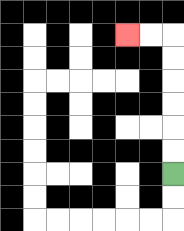{'start': '[7, 7]', 'end': '[5, 1]', 'path_directions': 'U,U,U,U,U,U,L,L', 'path_coordinates': '[[7, 7], [7, 6], [7, 5], [7, 4], [7, 3], [7, 2], [7, 1], [6, 1], [5, 1]]'}